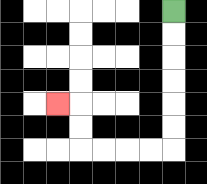{'start': '[7, 0]', 'end': '[2, 4]', 'path_directions': 'D,D,D,D,D,D,L,L,L,L,U,U,L', 'path_coordinates': '[[7, 0], [7, 1], [7, 2], [7, 3], [7, 4], [7, 5], [7, 6], [6, 6], [5, 6], [4, 6], [3, 6], [3, 5], [3, 4], [2, 4]]'}